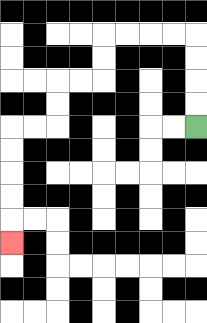{'start': '[8, 5]', 'end': '[0, 10]', 'path_directions': 'U,U,U,U,L,L,L,L,D,D,L,L,D,D,L,L,D,D,D,D,D', 'path_coordinates': '[[8, 5], [8, 4], [8, 3], [8, 2], [8, 1], [7, 1], [6, 1], [5, 1], [4, 1], [4, 2], [4, 3], [3, 3], [2, 3], [2, 4], [2, 5], [1, 5], [0, 5], [0, 6], [0, 7], [0, 8], [0, 9], [0, 10]]'}